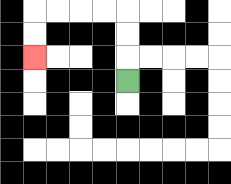{'start': '[5, 3]', 'end': '[1, 2]', 'path_directions': 'U,U,U,L,L,L,L,D,D', 'path_coordinates': '[[5, 3], [5, 2], [5, 1], [5, 0], [4, 0], [3, 0], [2, 0], [1, 0], [1, 1], [1, 2]]'}